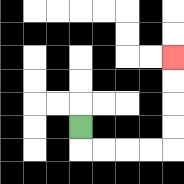{'start': '[3, 5]', 'end': '[7, 2]', 'path_directions': 'D,R,R,R,R,U,U,U,U', 'path_coordinates': '[[3, 5], [3, 6], [4, 6], [5, 6], [6, 6], [7, 6], [7, 5], [7, 4], [7, 3], [7, 2]]'}